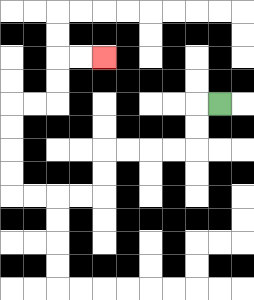{'start': '[9, 4]', 'end': '[4, 2]', 'path_directions': 'L,D,D,L,L,L,L,D,D,L,L,L,L,U,U,U,U,R,R,U,U,R,R', 'path_coordinates': '[[9, 4], [8, 4], [8, 5], [8, 6], [7, 6], [6, 6], [5, 6], [4, 6], [4, 7], [4, 8], [3, 8], [2, 8], [1, 8], [0, 8], [0, 7], [0, 6], [0, 5], [0, 4], [1, 4], [2, 4], [2, 3], [2, 2], [3, 2], [4, 2]]'}